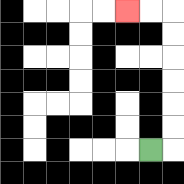{'start': '[6, 6]', 'end': '[5, 0]', 'path_directions': 'R,U,U,U,U,U,U,L,L', 'path_coordinates': '[[6, 6], [7, 6], [7, 5], [7, 4], [7, 3], [7, 2], [7, 1], [7, 0], [6, 0], [5, 0]]'}